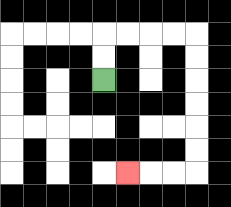{'start': '[4, 3]', 'end': '[5, 7]', 'path_directions': 'U,U,R,R,R,R,D,D,D,D,D,D,L,L,L', 'path_coordinates': '[[4, 3], [4, 2], [4, 1], [5, 1], [6, 1], [7, 1], [8, 1], [8, 2], [8, 3], [8, 4], [8, 5], [8, 6], [8, 7], [7, 7], [6, 7], [5, 7]]'}